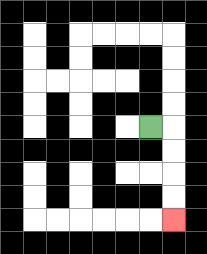{'start': '[6, 5]', 'end': '[7, 9]', 'path_directions': 'R,D,D,D,D', 'path_coordinates': '[[6, 5], [7, 5], [7, 6], [7, 7], [7, 8], [7, 9]]'}